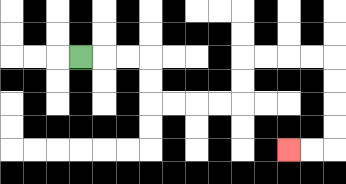{'start': '[3, 2]', 'end': '[12, 6]', 'path_directions': 'R,R,R,D,D,R,R,R,R,U,U,R,R,R,R,D,D,D,D,L,L', 'path_coordinates': '[[3, 2], [4, 2], [5, 2], [6, 2], [6, 3], [6, 4], [7, 4], [8, 4], [9, 4], [10, 4], [10, 3], [10, 2], [11, 2], [12, 2], [13, 2], [14, 2], [14, 3], [14, 4], [14, 5], [14, 6], [13, 6], [12, 6]]'}